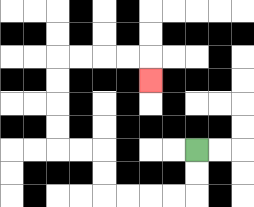{'start': '[8, 6]', 'end': '[6, 3]', 'path_directions': 'D,D,L,L,L,L,U,U,L,L,U,U,U,U,R,R,R,R,D', 'path_coordinates': '[[8, 6], [8, 7], [8, 8], [7, 8], [6, 8], [5, 8], [4, 8], [4, 7], [4, 6], [3, 6], [2, 6], [2, 5], [2, 4], [2, 3], [2, 2], [3, 2], [4, 2], [5, 2], [6, 2], [6, 3]]'}